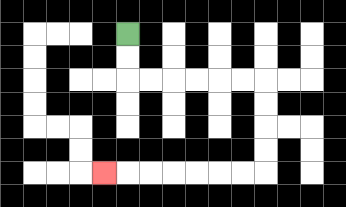{'start': '[5, 1]', 'end': '[4, 7]', 'path_directions': 'D,D,R,R,R,R,R,R,D,D,D,D,L,L,L,L,L,L,L', 'path_coordinates': '[[5, 1], [5, 2], [5, 3], [6, 3], [7, 3], [8, 3], [9, 3], [10, 3], [11, 3], [11, 4], [11, 5], [11, 6], [11, 7], [10, 7], [9, 7], [8, 7], [7, 7], [6, 7], [5, 7], [4, 7]]'}